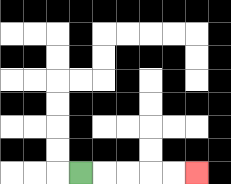{'start': '[3, 7]', 'end': '[8, 7]', 'path_directions': 'R,R,R,R,R', 'path_coordinates': '[[3, 7], [4, 7], [5, 7], [6, 7], [7, 7], [8, 7]]'}